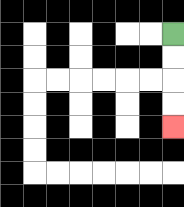{'start': '[7, 1]', 'end': '[7, 5]', 'path_directions': 'D,D,D,D', 'path_coordinates': '[[7, 1], [7, 2], [7, 3], [7, 4], [7, 5]]'}